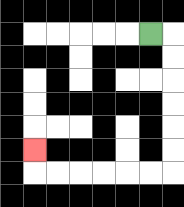{'start': '[6, 1]', 'end': '[1, 6]', 'path_directions': 'R,D,D,D,D,D,D,L,L,L,L,L,L,U', 'path_coordinates': '[[6, 1], [7, 1], [7, 2], [7, 3], [7, 4], [7, 5], [7, 6], [7, 7], [6, 7], [5, 7], [4, 7], [3, 7], [2, 7], [1, 7], [1, 6]]'}